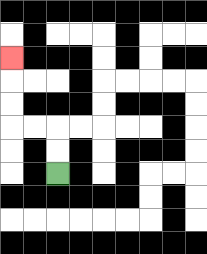{'start': '[2, 7]', 'end': '[0, 2]', 'path_directions': 'U,U,L,L,U,U,U', 'path_coordinates': '[[2, 7], [2, 6], [2, 5], [1, 5], [0, 5], [0, 4], [0, 3], [0, 2]]'}